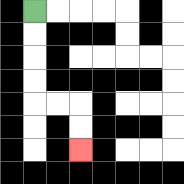{'start': '[1, 0]', 'end': '[3, 6]', 'path_directions': 'D,D,D,D,R,R,D,D', 'path_coordinates': '[[1, 0], [1, 1], [1, 2], [1, 3], [1, 4], [2, 4], [3, 4], [3, 5], [3, 6]]'}